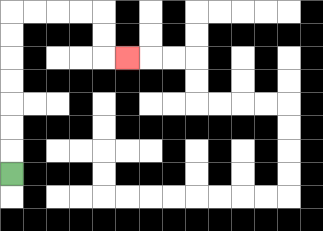{'start': '[0, 7]', 'end': '[5, 2]', 'path_directions': 'U,U,U,U,U,U,U,R,R,R,R,D,D,R', 'path_coordinates': '[[0, 7], [0, 6], [0, 5], [0, 4], [0, 3], [0, 2], [0, 1], [0, 0], [1, 0], [2, 0], [3, 0], [4, 0], [4, 1], [4, 2], [5, 2]]'}